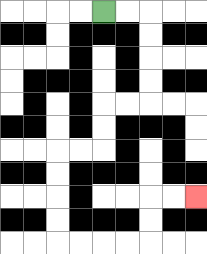{'start': '[4, 0]', 'end': '[8, 8]', 'path_directions': 'R,R,D,D,D,D,L,L,D,D,L,L,D,D,D,D,R,R,R,R,U,U,R,R', 'path_coordinates': '[[4, 0], [5, 0], [6, 0], [6, 1], [6, 2], [6, 3], [6, 4], [5, 4], [4, 4], [4, 5], [4, 6], [3, 6], [2, 6], [2, 7], [2, 8], [2, 9], [2, 10], [3, 10], [4, 10], [5, 10], [6, 10], [6, 9], [6, 8], [7, 8], [8, 8]]'}